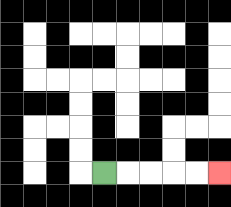{'start': '[4, 7]', 'end': '[9, 7]', 'path_directions': 'R,R,R,R,R', 'path_coordinates': '[[4, 7], [5, 7], [6, 7], [7, 7], [8, 7], [9, 7]]'}